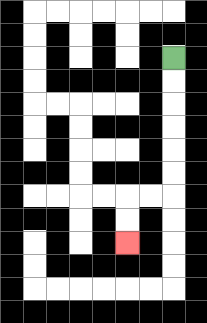{'start': '[7, 2]', 'end': '[5, 10]', 'path_directions': 'D,D,D,D,D,D,L,L,D,D', 'path_coordinates': '[[7, 2], [7, 3], [7, 4], [7, 5], [7, 6], [7, 7], [7, 8], [6, 8], [5, 8], [5, 9], [5, 10]]'}